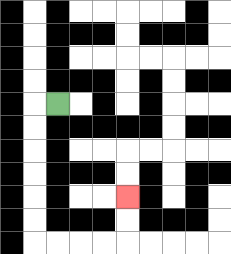{'start': '[2, 4]', 'end': '[5, 8]', 'path_directions': 'L,D,D,D,D,D,D,R,R,R,R,U,U', 'path_coordinates': '[[2, 4], [1, 4], [1, 5], [1, 6], [1, 7], [1, 8], [1, 9], [1, 10], [2, 10], [3, 10], [4, 10], [5, 10], [5, 9], [5, 8]]'}